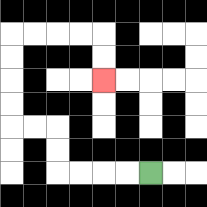{'start': '[6, 7]', 'end': '[4, 3]', 'path_directions': 'L,L,L,L,U,U,L,L,U,U,U,U,R,R,R,R,D,D', 'path_coordinates': '[[6, 7], [5, 7], [4, 7], [3, 7], [2, 7], [2, 6], [2, 5], [1, 5], [0, 5], [0, 4], [0, 3], [0, 2], [0, 1], [1, 1], [2, 1], [3, 1], [4, 1], [4, 2], [4, 3]]'}